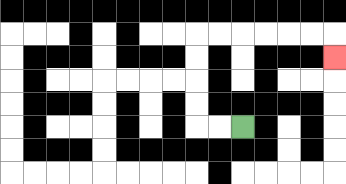{'start': '[10, 5]', 'end': '[14, 2]', 'path_directions': 'L,L,U,U,U,U,R,R,R,R,R,R,D', 'path_coordinates': '[[10, 5], [9, 5], [8, 5], [8, 4], [8, 3], [8, 2], [8, 1], [9, 1], [10, 1], [11, 1], [12, 1], [13, 1], [14, 1], [14, 2]]'}